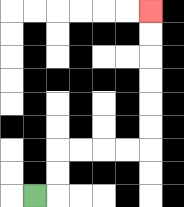{'start': '[1, 8]', 'end': '[6, 0]', 'path_directions': 'R,U,U,R,R,R,R,U,U,U,U,U,U', 'path_coordinates': '[[1, 8], [2, 8], [2, 7], [2, 6], [3, 6], [4, 6], [5, 6], [6, 6], [6, 5], [6, 4], [6, 3], [6, 2], [6, 1], [6, 0]]'}